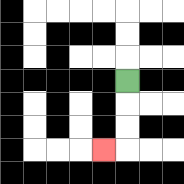{'start': '[5, 3]', 'end': '[4, 6]', 'path_directions': 'D,D,D,L', 'path_coordinates': '[[5, 3], [5, 4], [5, 5], [5, 6], [4, 6]]'}